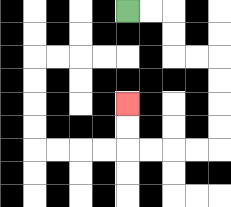{'start': '[5, 0]', 'end': '[5, 4]', 'path_directions': 'R,R,D,D,R,R,D,D,D,D,L,L,L,L,U,U', 'path_coordinates': '[[5, 0], [6, 0], [7, 0], [7, 1], [7, 2], [8, 2], [9, 2], [9, 3], [9, 4], [9, 5], [9, 6], [8, 6], [7, 6], [6, 6], [5, 6], [5, 5], [5, 4]]'}